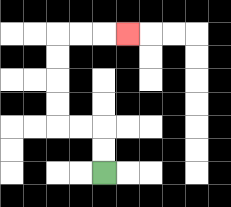{'start': '[4, 7]', 'end': '[5, 1]', 'path_directions': 'U,U,L,L,U,U,U,U,R,R,R', 'path_coordinates': '[[4, 7], [4, 6], [4, 5], [3, 5], [2, 5], [2, 4], [2, 3], [2, 2], [2, 1], [3, 1], [4, 1], [5, 1]]'}